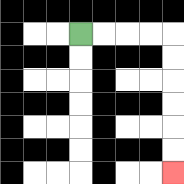{'start': '[3, 1]', 'end': '[7, 7]', 'path_directions': 'R,R,R,R,D,D,D,D,D,D', 'path_coordinates': '[[3, 1], [4, 1], [5, 1], [6, 1], [7, 1], [7, 2], [7, 3], [7, 4], [7, 5], [7, 6], [7, 7]]'}